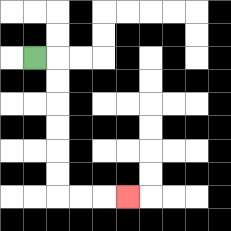{'start': '[1, 2]', 'end': '[5, 8]', 'path_directions': 'R,D,D,D,D,D,D,R,R,R', 'path_coordinates': '[[1, 2], [2, 2], [2, 3], [2, 4], [2, 5], [2, 6], [2, 7], [2, 8], [3, 8], [4, 8], [5, 8]]'}